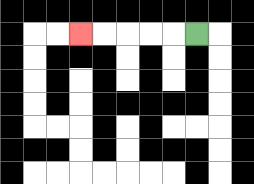{'start': '[8, 1]', 'end': '[3, 1]', 'path_directions': 'L,L,L,L,L', 'path_coordinates': '[[8, 1], [7, 1], [6, 1], [5, 1], [4, 1], [3, 1]]'}